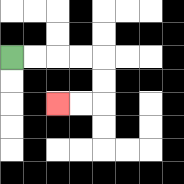{'start': '[0, 2]', 'end': '[2, 4]', 'path_directions': 'R,R,R,R,D,D,L,L', 'path_coordinates': '[[0, 2], [1, 2], [2, 2], [3, 2], [4, 2], [4, 3], [4, 4], [3, 4], [2, 4]]'}